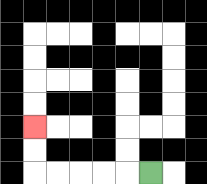{'start': '[6, 7]', 'end': '[1, 5]', 'path_directions': 'L,L,L,L,L,U,U', 'path_coordinates': '[[6, 7], [5, 7], [4, 7], [3, 7], [2, 7], [1, 7], [1, 6], [1, 5]]'}